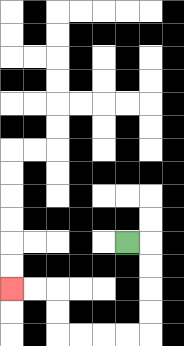{'start': '[5, 10]', 'end': '[0, 12]', 'path_directions': 'R,D,D,D,D,L,L,L,L,U,U,L,L', 'path_coordinates': '[[5, 10], [6, 10], [6, 11], [6, 12], [6, 13], [6, 14], [5, 14], [4, 14], [3, 14], [2, 14], [2, 13], [2, 12], [1, 12], [0, 12]]'}